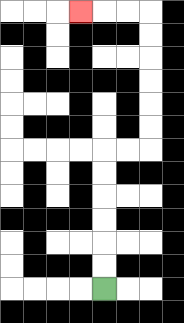{'start': '[4, 12]', 'end': '[3, 0]', 'path_directions': 'U,U,U,U,U,U,R,R,U,U,U,U,U,U,L,L,L', 'path_coordinates': '[[4, 12], [4, 11], [4, 10], [4, 9], [4, 8], [4, 7], [4, 6], [5, 6], [6, 6], [6, 5], [6, 4], [6, 3], [6, 2], [6, 1], [6, 0], [5, 0], [4, 0], [3, 0]]'}